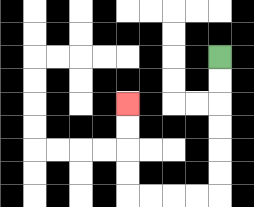{'start': '[9, 2]', 'end': '[5, 4]', 'path_directions': 'D,D,D,D,D,D,L,L,L,L,U,U,U,U', 'path_coordinates': '[[9, 2], [9, 3], [9, 4], [9, 5], [9, 6], [9, 7], [9, 8], [8, 8], [7, 8], [6, 8], [5, 8], [5, 7], [5, 6], [5, 5], [5, 4]]'}